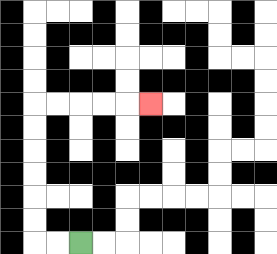{'start': '[3, 10]', 'end': '[6, 4]', 'path_directions': 'L,L,U,U,U,U,U,U,R,R,R,R,R', 'path_coordinates': '[[3, 10], [2, 10], [1, 10], [1, 9], [1, 8], [1, 7], [1, 6], [1, 5], [1, 4], [2, 4], [3, 4], [4, 4], [5, 4], [6, 4]]'}